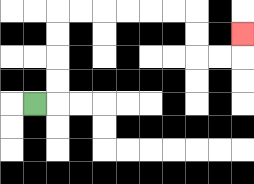{'start': '[1, 4]', 'end': '[10, 1]', 'path_directions': 'R,U,U,U,U,R,R,R,R,R,R,D,D,R,R,U', 'path_coordinates': '[[1, 4], [2, 4], [2, 3], [2, 2], [2, 1], [2, 0], [3, 0], [4, 0], [5, 0], [6, 0], [7, 0], [8, 0], [8, 1], [8, 2], [9, 2], [10, 2], [10, 1]]'}